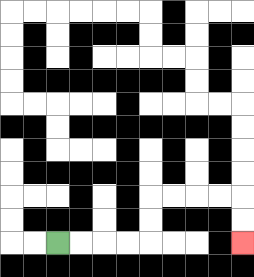{'start': '[2, 10]', 'end': '[10, 10]', 'path_directions': 'R,R,R,R,U,U,R,R,R,R,D,D', 'path_coordinates': '[[2, 10], [3, 10], [4, 10], [5, 10], [6, 10], [6, 9], [6, 8], [7, 8], [8, 8], [9, 8], [10, 8], [10, 9], [10, 10]]'}